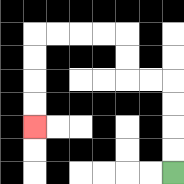{'start': '[7, 7]', 'end': '[1, 5]', 'path_directions': 'U,U,U,U,L,L,U,U,L,L,L,L,D,D,D,D', 'path_coordinates': '[[7, 7], [7, 6], [7, 5], [7, 4], [7, 3], [6, 3], [5, 3], [5, 2], [5, 1], [4, 1], [3, 1], [2, 1], [1, 1], [1, 2], [1, 3], [1, 4], [1, 5]]'}